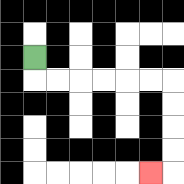{'start': '[1, 2]', 'end': '[6, 7]', 'path_directions': 'D,R,R,R,R,R,R,D,D,D,D,L', 'path_coordinates': '[[1, 2], [1, 3], [2, 3], [3, 3], [4, 3], [5, 3], [6, 3], [7, 3], [7, 4], [7, 5], [7, 6], [7, 7], [6, 7]]'}